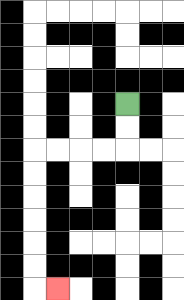{'start': '[5, 4]', 'end': '[2, 12]', 'path_directions': 'D,D,L,L,L,L,D,D,D,D,D,D,R', 'path_coordinates': '[[5, 4], [5, 5], [5, 6], [4, 6], [3, 6], [2, 6], [1, 6], [1, 7], [1, 8], [1, 9], [1, 10], [1, 11], [1, 12], [2, 12]]'}